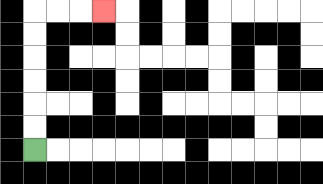{'start': '[1, 6]', 'end': '[4, 0]', 'path_directions': 'U,U,U,U,U,U,R,R,R', 'path_coordinates': '[[1, 6], [1, 5], [1, 4], [1, 3], [1, 2], [1, 1], [1, 0], [2, 0], [3, 0], [4, 0]]'}